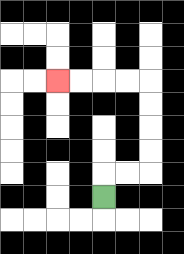{'start': '[4, 8]', 'end': '[2, 3]', 'path_directions': 'U,R,R,U,U,U,U,L,L,L,L', 'path_coordinates': '[[4, 8], [4, 7], [5, 7], [6, 7], [6, 6], [6, 5], [6, 4], [6, 3], [5, 3], [4, 3], [3, 3], [2, 3]]'}